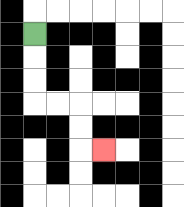{'start': '[1, 1]', 'end': '[4, 6]', 'path_directions': 'D,D,D,R,R,D,D,R', 'path_coordinates': '[[1, 1], [1, 2], [1, 3], [1, 4], [2, 4], [3, 4], [3, 5], [3, 6], [4, 6]]'}